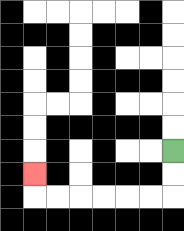{'start': '[7, 6]', 'end': '[1, 7]', 'path_directions': 'D,D,L,L,L,L,L,L,U', 'path_coordinates': '[[7, 6], [7, 7], [7, 8], [6, 8], [5, 8], [4, 8], [3, 8], [2, 8], [1, 8], [1, 7]]'}